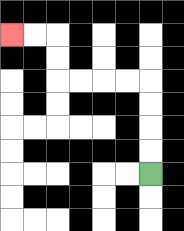{'start': '[6, 7]', 'end': '[0, 1]', 'path_directions': 'U,U,U,U,L,L,L,L,U,U,L,L', 'path_coordinates': '[[6, 7], [6, 6], [6, 5], [6, 4], [6, 3], [5, 3], [4, 3], [3, 3], [2, 3], [2, 2], [2, 1], [1, 1], [0, 1]]'}